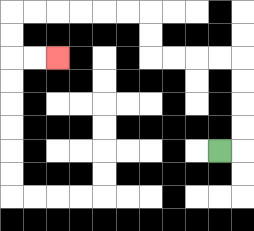{'start': '[9, 6]', 'end': '[2, 2]', 'path_directions': 'R,U,U,U,U,L,L,L,L,U,U,L,L,L,L,L,L,D,D,R,R', 'path_coordinates': '[[9, 6], [10, 6], [10, 5], [10, 4], [10, 3], [10, 2], [9, 2], [8, 2], [7, 2], [6, 2], [6, 1], [6, 0], [5, 0], [4, 0], [3, 0], [2, 0], [1, 0], [0, 0], [0, 1], [0, 2], [1, 2], [2, 2]]'}